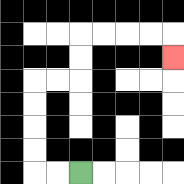{'start': '[3, 7]', 'end': '[7, 2]', 'path_directions': 'L,L,U,U,U,U,R,R,U,U,R,R,R,R,D', 'path_coordinates': '[[3, 7], [2, 7], [1, 7], [1, 6], [1, 5], [1, 4], [1, 3], [2, 3], [3, 3], [3, 2], [3, 1], [4, 1], [5, 1], [6, 1], [7, 1], [7, 2]]'}